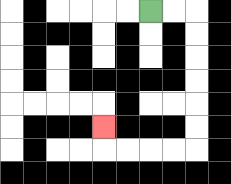{'start': '[6, 0]', 'end': '[4, 5]', 'path_directions': 'R,R,D,D,D,D,D,D,L,L,L,L,U', 'path_coordinates': '[[6, 0], [7, 0], [8, 0], [8, 1], [8, 2], [8, 3], [8, 4], [8, 5], [8, 6], [7, 6], [6, 6], [5, 6], [4, 6], [4, 5]]'}